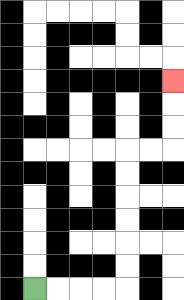{'start': '[1, 12]', 'end': '[7, 3]', 'path_directions': 'R,R,R,R,U,U,U,U,U,U,R,R,U,U,U', 'path_coordinates': '[[1, 12], [2, 12], [3, 12], [4, 12], [5, 12], [5, 11], [5, 10], [5, 9], [5, 8], [5, 7], [5, 6], [6, 6], [7, 6], [7, 5], [7, 4], [7, 3]]'}